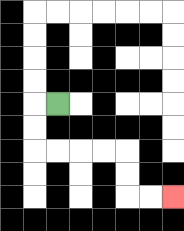{'start': '[2, 4]', 'end': '[7, 8]', 'path_directions': 'L,D,D,R,R,R,R,D,D,R,R', 'path_coordinates': '[[2, 4], [1, 4], [1, 5], [1, 6], [2, 6], [3, 6], [4, 6], [5, 6], [5, 7], [5, 8], [6, 8], [7, 8]]'}